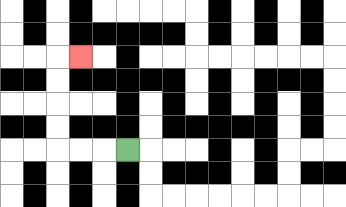{'start': '[5, 6]', 'end': '[3, 2]', 'path_directions': 'L,L,L,U,U,U,U,R', 'path_coordinates': '[[5, 6], [4, 6], [3, 6], [2, 6], [2, 5], [2, 4], [2, 3], [2, 2], [3, 2]]'}